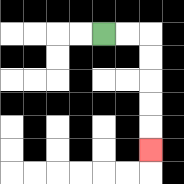{'start': '[4, 1]', 'end': '[6, 6]', 'path_directions': 'R,R,D,D,D,D,D', 'path_coordinates': '[[4, 1], [5, 1], [6, 1], [6, 2], [6, 3], [6, 4], [6, 5], [6, 6]]'}